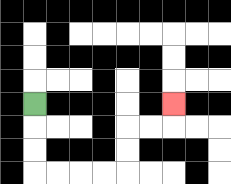{'start': '[1, 4]', 'end': '[7, 4]', 'path_directions': 'D,D,D,R,R,R,R,U,U,R,R,U', 'path_coordinates': '[[1, 4], [1, 5], [1, 6], [1, 7], [2, 7], [3, 7], [4, 7], [5, 7], [5, 6], [5, 5], [6, 5], [7, 5], [7, 4]]'}